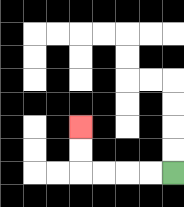{'start': '[7, 7]', 'end': '[3, 5]', 'path_directions': 'L,L,L,L,U,U', 'path_coordinates': '[[7, 7], [6, 7], [5, 7], [4, 7], [3, 7], [3, 6], [3, 5]]'}